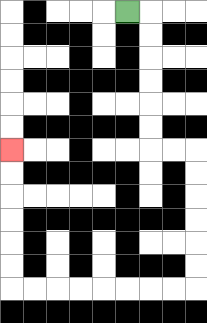{'start': '[5, 0]', 'end': '[0, 6]', 'path_directions': 'R,D,D,D,D,D,D,R,R,D,D,D,D,D,D,L,L,L,L,L,L,L,L,U,U,U,U,U,U', 'path_coordinates': '[[5, 0], [6, 0], [6, 1], [6, 2], [6, 3], [6, 4], [6, 5], [6, 6], [7, 6], [8, 6], [8, 7], [8, 8], [8, 9], [8, 10], [8, 11], [8, 12], [7, 12], [6, 12], [5, 12], [4, 12], [3, 12], [2, 12], [1, 12], [0, 12], [0, 11], [0, 10], [0, 9], [0, 8], [0, 7], [0, 6]]'}